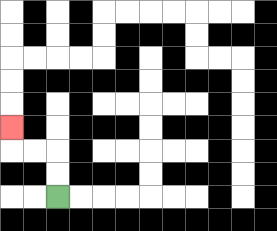{'start': '[2, 8]', 'end': '[0, 5]', 'path_directions': 'U,U,L,L,U', 'path_coordinates': '[[2, 8], [2, 7], [2, 6], [1, 6], [0, 6], [0, 5]]'}